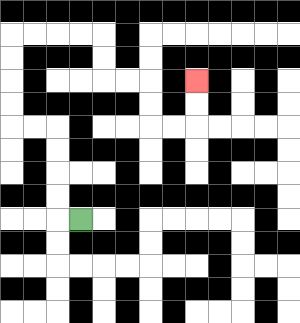{'start': '[3, 9]', 'end': '[8, 3]', 'path_directions': 'L,U,U,U,U,L,L,U,U,U,U,R,R,R,R,D,D,R,R,D,D,R,R,U,U', 'path_coordinates': '[[3, 9], [2, 9], [2, 8], [2, 7], [2, 6], [2, 5], [1, 5], [0, 5], [0, 4], [0, 3], [0, 2], [0, 1], [1, 1], [2, 1], [3, 1], [4, 1], [4, 2], [4, 3], [5, 3], [6, 3], [6, 4], [6, 5], [7, 5], [8, 5], [8, 4], [8, 3]]'}